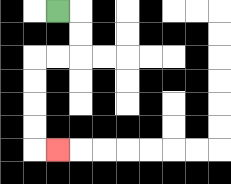{'start': '[2, 0]', 'end': '[2, 6]', 'path_directions': 'R,D,D,L,L,D,D,D,D,R', 'path_coordinates': '[[2, 0], [3, 0], [3, 1], [3, 2], [2, 2], [1, 2], [1, 3], [1, 4], [1, 5], [1, 6], [2, 6]]'}